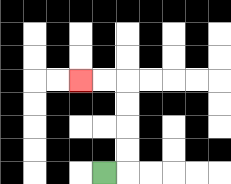{'start': '[4, 7]', 'end': '[3, 3]', 'path_directions': 'R,U,U,U,U,L,L', 'path_coordinates': '[[4, 7], [5, 7], [5, 6], [5, 5], [5, 4], [5, 3], [4, 3], [3, 3]]'}